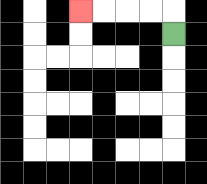{'start': '[7, 1]', 'end': '[3, 0]', 'path_directions': 'U,L,L,L,L', 'path_coordinates': '[[7, 1], [7, 0], [6, 0], [5, 0], [4, 0], [3, 0]]'}